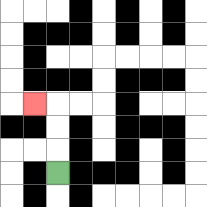{'start': '[2, 7]', 'end': '[1, 4]', 'path_directions': 'U,U,U,L', 'path_coordinates': '[[2, 7], [2, 6], [2, 5], [2, 4], [1, 4]]'}